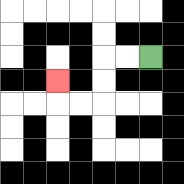{'start': '[6, 2]', 'end': '[2, 3]', 'path_directions': 'L,L,D,D,L,L,U', 'path_coordinates': '[[6, 2], [5, 2], [4, 2], [4, 3], [4, 4], [3, 4], [2, 4], [2, 3]]'}